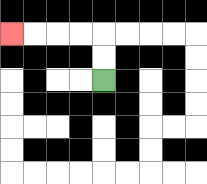{'start': '[4, 3]', 'end': '[0, 1]', 'path_directions': 'U,U,L,L,L,L', 'path_coordinates': '[[4, 3], [4, 2], [4, 1], [3, 1], [2, 1], [1, 1], [0, 1]]'}